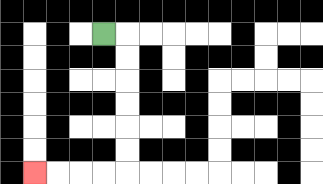{'start': '[4, 1]', 'end': '[1, 7]', 'path_directions': 'R,D,D,D,D,D,D,L,L,L,L', 'path_coordinates': '[[4, 1], [5, 1], [5, 2], [5, 3], [5, 4], [5, 5], [5, 6], [5, 7], [4, 7], [3, 7], [2, 7], [1, 7]]'}